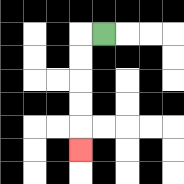{'start': '[4, 1]', 'end': '[3, 6]', 'path_directions': 'L,D,D,D,D,D', 'path_coordinates': '[[4, 1], [3, 1], [3, 2], [3, 3], [3, 4], [3, 5], [3, 6]]'}